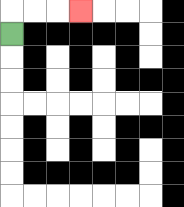{'start': '[0, 1]', 'end': '[3, 0]', 'path_directions': 'U,R,R,R', 'path_coordinates': '[[0, 1], [0, 0], [1, 0], [2, 0], [3, 0]]'}